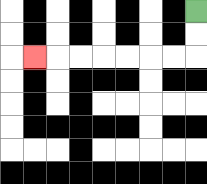{'start': '[8, 0]', 'end': '[1, 2]', 'path_directions': 'D,D,L,L,L,L,L,L,L', 'path_coordinates': '[[8, 0], [8, 1], [8, 2], [7, 2], [6, 2], [5, 2], [4, 2], [3, 2], [2, 2], [1, 2]]'}